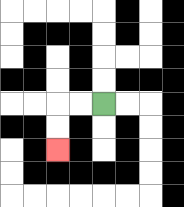{'start': '[4, 4]', 'end': '[2, 6]', 'path_directions': 'L,L,D,D', 'path_coordinates': '[[4, 4], [3, 4], [2, 4], [2, 5], [2, 6]]'}